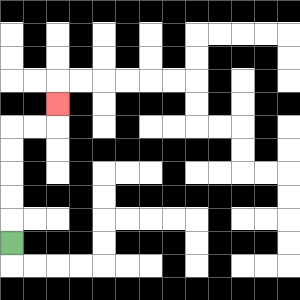{'start': '[0, 10]', 'end': '[2, 4]', 'path_directions': 'U,U,U,U,U,R,R,U', 'path_coordinates': '[[0, 10], [0, 9], [0, 8], [0, 7], [0, 6], [0, 5], [1, 5], [2, 5], [2, 4]]'}